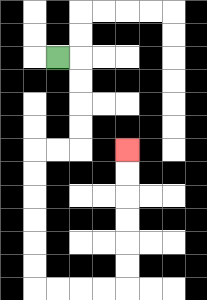{'start': '[2, 2]', 'end': '[5, 6]', 'path_directions': 'R,D,D,D,D,L,L,D,D,D,D,D,D,R,R,R,R,U,U,U,U,U,U', 'path_coordinates': '[[2, 2], [3, 2], [3, 3], [3, 4], [3, 5], [3, 6], [2, 6], [1, 6], [1, 7], [1, 8], [1, 9], [1, 10], [1, 11], [1, 12], [2, 12], [3, 12], [4, 12], [5, 12], [5, 11], [5, 10], [5, 9], [5, 8], [5, 7], [5, 6]]'}